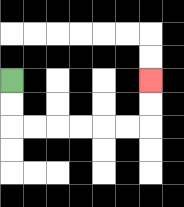{'start': '[0, 3]', 'end': '[6, 3]', 'path_directions': 'D,D,R,R,R,R,R,R,U,U', 'path_coordinates': '[[0, 3], [0, 4], [0, 5], [1, 5], [2, 5], [3, 5], [4, 5], [5, 5], [6, 5], [6, 4], [6, 3]]'}